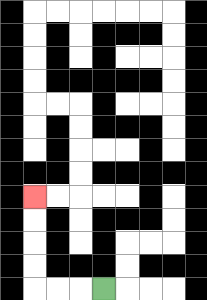{'start': '[4, 12]', 'end': '[1, 8]', 'path_directions': 'L,L,L,U,U,U,U', 'path_coordinates': '[[4, 12], [3, 12], [2, 12], [1, 12], [1, 11], [1, 10], [1, 9], [1, 8]]'}